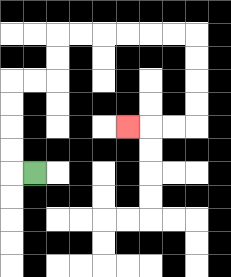{'start': '[1, 7]', 'end': '[5, 5]', 'path_directions': 'L,U,U,U,U,R,R,U,U,R,R,R,R,R,R,D,D,D,D,L,L,L', 'path_coordinates': '[[1, 7], [0, 7], [0, 6], [0, 5], [0, 4], [0, 3], [1, 3], [2, 3], [2, 2], [2, 1], [3, 1], [4, 1], [5, 1], [6, 1], [7, 1], [8, 1], [8, 2], [8, 3], [8, 4], [8, 5], [7, 5], [6, 5], [5, 5]]'}